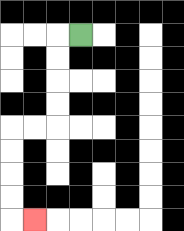{'start': '[3, 1]', 'end': '[1, 9]', 'path_directions': 'L,D,D,D,D,L,L,D,D,D,D,R', 'path_coordinates': '[[3, 1], [2, 1], [2, 2], [2, 3], [2, 4], [2, 5], [1, 5], [0, 5], [0, 6], [0, 7], [0, 8], [0, 9], [1, 9]]'}